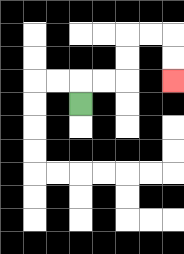{'start': '[3, 4]', 'end': '[7, 3]', 'path_directions': 'U,R,R,U,U,R,R,D,D', 'path_coordinates': '[[3, 4], [3, 3], [4, 3], [5, 3], [5, 2], [5, 1], [6, 1], [7, 1], [7, 2], [7, 3]]'}